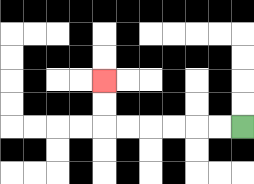{'start': '[10, 5]', 'end': '[4, 3]', 'path_directions': 'L,L,L,L,L,L,U,U', 'path_coordinates': '[[10, 5], [9, 5], [8, 5], [7, 5], [6, 5], [5, 5], [4, 5], [4, 4], [4, 3]]'}